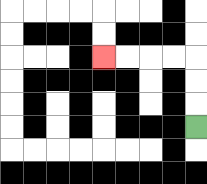{'start': '[8, 5]', 'end': '[4, 2]', 'path_directions': 'U,U,U,L,L,L,L', 'path_coordinates': '[[8, 5], [8, 4], [8, 3], [8, 2], [7, 2], [6, 2], [5, 2], [4, 2]]'}